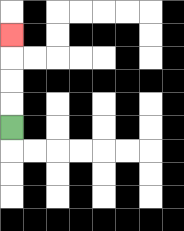{'start': '[0, 5]', 'end': '[0, 1]', 'path_directions': 'U,U,U,U', 'path_coordinates': '[[0, 5], [0, 4], [0, 3], [0, 2], [0, 1]]'}